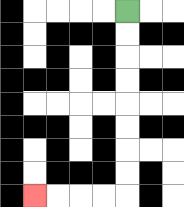{'start': '[5, 0]', 'end': '[1, 8]', 'path_directions': 'D,D,D,D,D,D,D,D,L,L,L,L', 'path_coordinates': '[[5, 0], [5, 1], [5, 2], [5, 3], [5, 4], [5, 5], [5, 6], [5, 7], [5, 8], [4, 8], [3, 8], [2, 8], [1, 8]]'}